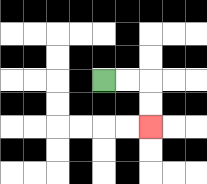{'start': '[4, 3]', 'end': '[6, 5]', 'path_directions': 'R,R,D,D', 'path_coordinates': '[[4, 3], [5, 3], [6, 3], [6, 4], [6, 5]]'}